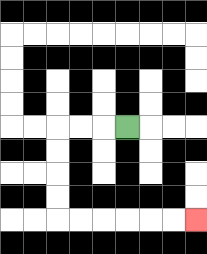{'start': '[5, 5]', 'end': '[8, 9]', 'path_directions': 'L,L,L,D,D,D,D,R,R,R,R,R,R', 'path_coordinates': '[[5, 5], [4, 5], [3, 5], [2, 5], [2, 6], [2, 7], [2, 8], [2, 9], [3, 9], [4, 9], [5, 9], [6, 9], [7, 9], [8, 9]]'}